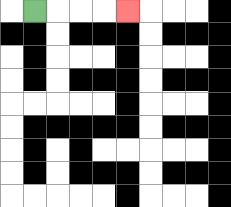{'start': '[1, 0]', 'end': '[5, 0]', 'path_directions': 'R,R,R,R', 'path_coordinates': '[[1, 0], [2, 0], [3, 0], [4, 0], [5, 0]]'}